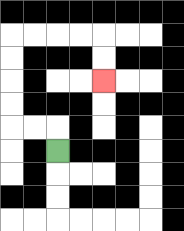{'start': '[2, 6]', 'end': '[4, 3]', 'path_directions': 'U,L,L,U,U,U,U,R,R,R,R,D,D', 'path_coordinates': '[[2, 6], [2, 5], [1, 5], [0, 5], [0, 4], [0, 3], [0, 2], [0, 1], [1, 1], [2, 1], [3, 1], [4, 1], [4, 2], [4, 3]]'}